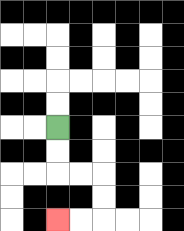{'start': '[2, 5]', 'end': '[2, 9]', 'path_directions': 'D,D,R,R,D,D,L,L', 'path_coordinates': '[[2, 5], [2, 6], [2, 7], [3, 7], [4, 7], [4, 8], [4, 9], [3, 9], [2, 9]]'}